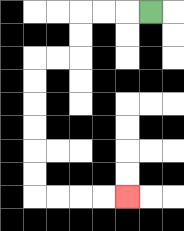{'start': '[6, 0]', 'end': '[5, 8]', 'path_directions': 'L,L,L,D,D,L,L,D,D,D,D,D,D,R,R,R,R', 'path_coordinates': '[[6, 0], [5, 0], [4, 0], [3, 0], [3, 1], [3, 2], [2, 2], [1, 2], [1, 3], [1, 4], [1, 5], [1, 6], [1, 7], [1, 8], [2, 8], [3, 8], [4, 8], [5, 8]]'}